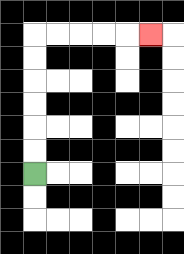{'start': '[1, 7]', 'end': '[6, 1]', 'path_directions': 'U,U,U,U,U,U,R,R,R,R,R', 'path_coordinates': '[[1, 7], [1, 6], [1, 5], [1, 4], [1, 3], [1, 2], [1, 1], [2, 1], [3, 1], [4, 1], [5, 1], [6, 1]]'}